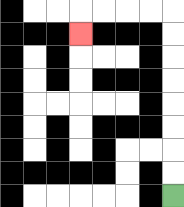{'start': '[7, 8]', 'end': '[3, 1]', 'path_directions': 'U,U,U,U,U,U,U,U,L,L,L,L,D', 'path_coordinates': '[[7, 8], [7, 7], [7, 6], [7, 5], [7, 4], [7, 3], [7, 2], [7, 1], [7, 0], [6, 0], [5, 0], [4, 0], [3, 0], [3, 1]]'}